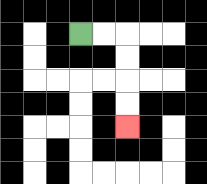{'start': '[3, 1]', 'end': '[5, 5]', 'path_directions': 'R,R,D,D,D,D', 'path_coordinates': '[[3, 1], [4, 1], [5, 1], [5, 2], [5, 3], [5, 4], [5, 5]]'}